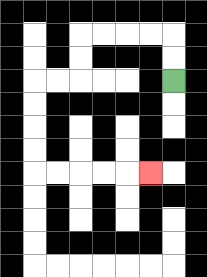{'start': '[7, 3]', 'end': '[6, 7]', 'path_directions': 'U,U,L,L,L,L,D,D,L,L,D,D,D,D,R,R,R,R,R', 'path_coordinates': '[[7, 3], [7, 2], [7, 1], [6, 1], [5, 1], [4, 1], [3, 1], [3, 2], [3, 3], [2, 3], [1, 3], [1, 4], [1, 5], [1, 6], [1, 7], [2, 7], [3, 7], [4, 7], [5, 7], [6, 7]]'}